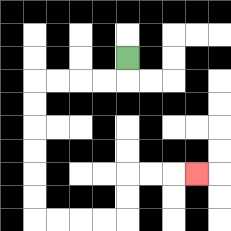{'start': '[5, 2]', 'end': '[8, 7]', 'path_directions': 'D,L,L,L,L,D,D,D,D,D,D,R,R,R,R,U,U,R,R,R', 'path_coordinates': '[[5, 2], [5, 3], [4, 3], [3, 3], [2, 3], [1, 3], [1, 4], [1, 5], [1, 6], [1, 7], [1, 8], [1, 9], [2, 9], [3, 9], [4, 9], [5, 9], [5, 8], [5, 7], [6, 7], [7, 7], [8, 7]]'}